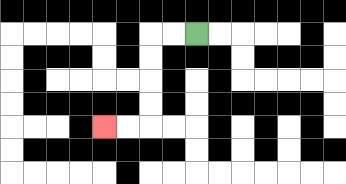{'start': '[8, 1]', 'end': '[4, 5]', 'path_directions': 'L,L,D,D,D,D,L,L', 'path_coordinates': '[[8, 1], [7, 1], [6, 1], [6, 2], [6, 3], [6, 4], [6, 5], [5, 5], [4, 5]]'}